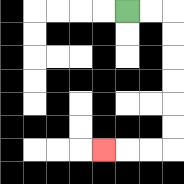{'start': '[5, 0]', 'end': '[4, 6]', 'path_directions': 'R,R,D,D,D,D,D,D,L,L,L', 'path_coordinates': '[[5, 0], [6, 0], [7, 0], [7, 1], [7, 2], [7, 3], [7, 4], [7, 5], [7, 6], [6, 6], [5, 6], [4, 6]]'}